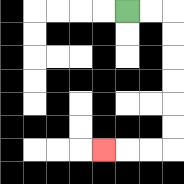{'start': '[5, 0]', 'end': '[4, 6]', 'path_directions': 'R,R,D,D,D,D,D,D,L,L,L', 'path_coordinates': '[[5, 0], [6, 0], [7, 0], [7, 1], [7, 2], [7, 3], [7, 4], [7, 5], [7, 6], [6, 6], [5, 6], [4, 6]]'}